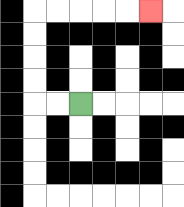{'start': '[3, 4]', 'end': '[6, 0]', 'path_directions': 'L,L,U,U,U,U,R,R,R,R,R', 'path_coordinates': '[[3, 4], [2, 4], [1, 4], [1, 3], [1, 2], [1, 1], [1, 0], [2, 0], [3, 0], [4, 0], [5, 0], [6, 0]]'}